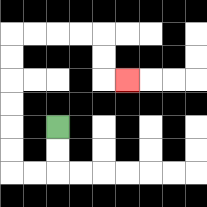{'start': '[2, 5]', 'end': '[5, 3]', 'path_directions': 'D,D,L,L,U,U,U,U,U,U,R,R,R,R,D,D,R', 'path_coordinates': '[[2, 5], [2, 6], [2, 7], [1, 7], [0, 7], [0, 6], [0, 5], [0, 4], [0, 3], [0, 2], [0, 1], [1, 1], [2, 1], [3, 1], [4, 1], [4, 2], [4, 3], [5, 3]]'}